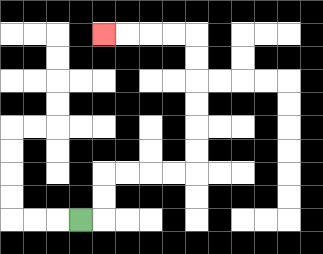{'start': '[3, 9]', 'end': '[4, 1]', 'path_directions': 'R,U,U,R,R,R,R,U,U,U,U,U,U,L,L,L,L', 'path_coordinates': '[[3, 9], [4, 9], [4, 8], [4, 7], [5, 7], [6, 7], [7, 7], [8, 7], [8, 6], [8, 5], [8, 4], [8, 3], [8, 2], [8, 1], [7, 1], [6, 1], [5, 1], [4, 1]]'}